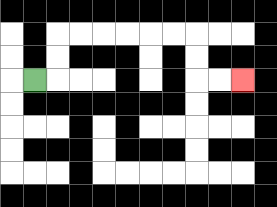{'start': '[1, 3]', 'end': '[10, 3]', 'path_directions': 'R,U,U,R,R,R,R,R,R,D,D,R,R', 'path_coordinates': '[[1, 3], [2, 3], [2, 2], [2, 1], [3, 1], [4, 1], [5, 1], [6, 1], [7, 1], [8, 1], [8, 2], [8, 3], [9, 3], [10, 3]]'}